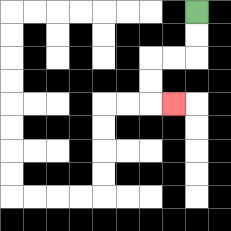{'start': '[8, 0]', 'end': '[7, 4]', 'path_directions': 'D,D,L,L,D,D,R', 'path_coordinates': '[[8, 0], [8, 1], [8, 2], [7, 2], [6, 2], [6, 3], [6, 4], [7, 4]]'}